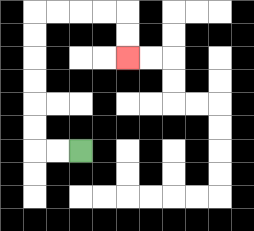{'start': '[3, 6]', 'end': '[5, 2]', 'path_directions': 'L,L,U,U,U,U,U,U,R,R,R,R,D,D', 'path_coordinates': '[[3, 6], [2, 6], [1, 6], [1, 5], [1, 4], [1, 3], [1, 2], [1, 1], [1, 0], [2, 0], [3, 0], [4, 0], [5, 0], [5, 1], [5, 2]]'}